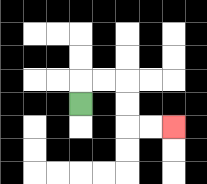{'start': '[3, 4]', 'end': '[7, 5]', 'path_directions': 'U,R,R,D,D,R,R', 'path_coordinates': '[[3, 4], [3, 3], [4, 3], [5, 3], [5, 4], [5, 5], [6, 5], [7, 5]]'}